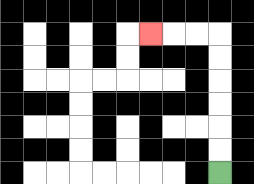{'start': '[9, 7]', 'end': '[6, 1]', 'path_directions': 'U,U,U,U,U,U,L,L,L', 'path_coordinates': '[[9, 7], [9, 6], [9, 5], [9, 4], [9, 3], [9, 2], [9, 1], [8, 1], [7, 1], [6, 1]]'}